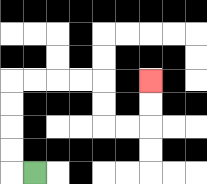{'start': '[1, 7]', 'end': '[6, 3]', 'path_directions': 'L,U,U,U,U,R,R,R,R,D,D,R,R,U,U', 'path_coordinates': '[[1, 7], [0, 7], [0, 6], [0, 5], [0, 4], [0, 3], [1, 3], [2, 3], [3, 3], [4, 3], [4, 4], [4, 5], [5, 5], [6, 5], [6, 4], [6, 3]]'}